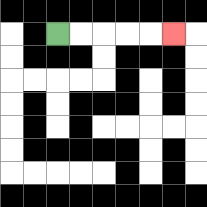{'start': '[2, 1]', 'end': '[7, 1]', 'path_directions': 'R,R,R,R,R', 'path_coordinates': '[[2, 1], [3, 1], [4, 1], [5, 1], [6, 1], [7, 1]]'}